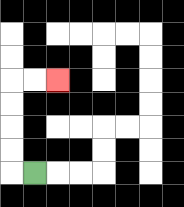{'start': '[1, 7]', 'end': '[2, 3]', 'path_directions': 'L,U,U,U,U,R,R', 'path_coordinates': '[[1, 7], [0, 7], [0, 6], [0, 5], [0, 4], [0, 3], [1, 3], [2, 3]]'}